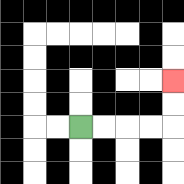{'start': '[3, 5]', 'end': '[7, 3]', 'path_directions': 'R,R,R,R,U,U', 'path_coordinates': '[[3, 5], [4, 5], [5, 5], [6, 5], [7, 5], [7, 4], [7, 3]]'}